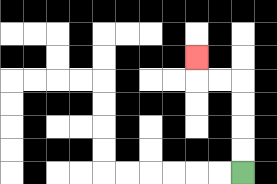{'start': '[10, 7]', 'end': '[8, 2]', 'path_directions': 'U,U,U,U,L,L,U', 'path_coordinates': '[[10, 7], [10, 6], [10, 5], [10, 4], [10, 3], [9, 3], [8, 3], [8, 2]]'}